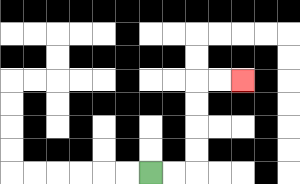{'start': '[6, 7]', 'end': '[10, 3]', 'path_directions': 'R,R,U,U,U,U,R,R', 'path_coordinates': '[[6, 7], [7, 7], [8, 7], [8, 6], [8, 5], [8, 4], [8, 3], [9, 3], [10, 3]]'}